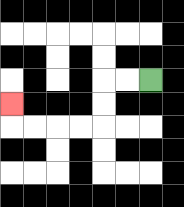{'start': '[6, 3]', 'end': '[0, 4]', 'path_directions': 'L,L,D,D,L,L,L,L,U', 'path_coordinates': '[[6, 3], [5, 3], [4, 3], [4, 4], [4, 5], [3, 5], [2, 5], [1, 5], [0, 5], [0, 4]]'}